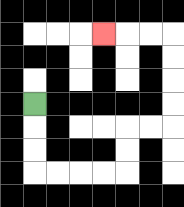{'start': '[1, 4]', 'end': '[4, 1]', 'path_directions': 'D,D,D,R,R,R,R,U,U,R,R,U,U,U,U,L,L,L', 'path_coordinates': '[[1, 4], [1, 5], [1, 6], [1, 7], [2, 7], [3, 7], [4, 7], [5, 7], [5, 6], [5, 5], [6, 5], [7, 5], [7, 4], [7, 3], [7, 2], [7, 1], [6, 1], [5, 1], [4, 1]]'}